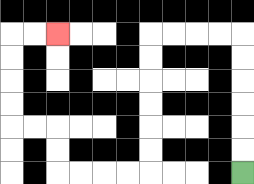{'start': '[10, 7]', 'end': '[2, 1]', 'path_directions': 'U,U,U,U,U,U,L,L,L,L,D,D,D,D,D,D,L,L,L,L,U,U,L,L,U,U,U,U,R,R', 'path_coordinates': '[[10, 7], [10, 6], [10, 5], [10, 4], [10, 3], [10, 2], [10, 1], [9, 1], [8, 1], [7, 1], [6, 1], [6, 2], [6, 3], [6, 4], [6, 5], [6, 6], [6, 7], [5, 7], [4, 7], [3, 7], [2, 7], [2, 6], [2, 5], [1, 5], [0, 5], [0, 4], [0, 3], [0, 2], [0, 1], [1, 1], [2, 1]]'}